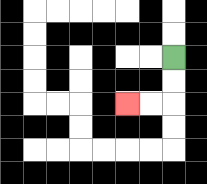{'start': '[7, 2]', 'end': '[5, 4]', 'path_directions': 'D,D,L,L', 'path_coordinates': '[[7, 2], [7, 3], [7, 4], [6, 4], [5, 4]]'}